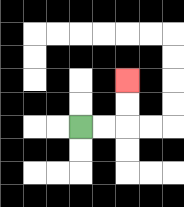{'start': '[3, 5]', 'end': '[5, 3]', 'path_directions': 'R,R,U,U', 'path_coordinates': '[[3, 5], [4, 5], [5, 5], [5, 4], [5, 3]]'}